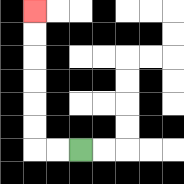{'start': '[3, 6]', 'end': '[1, 0]', 'path_directions': 'L,L,U,U,U,U,U,U', 'path_coordinates': '[[3, 6], [2, 6], [1, 6], [1, 5], [1, 4], [1, 3], [1, 2], [1, 1], [1, 0]]'}